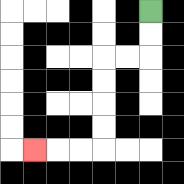{'start': '[6, 0]', 'end': '[1, 6]', 'path_directions': 'D,D,L,L,D,D,D,D,L,L,L', 'path_coordinates': '[[6, 0], [6, 1], [6, 2], [5, 2], [4, 2], [4, 3], [4, 4], [4, 5], [4, 6], [3, 6], [2, 6], [1, 6]]'}